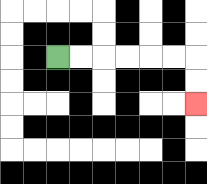{'start': '[2, 2]', 'end': '[8, 4]', 'path_directions': 'R,R,R,R,R,R,D,D', 'path_coordinates': '[[2, 2], [3, 2], [4, 2], [5, 2], [6, 2], [7, 2], [8, 2], [8, 3], [8, 4]]'}